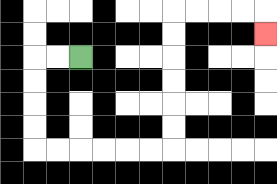{'start': '[3, 2]', 'end': '[11, 1]', 'path_directions': 'L,L,D,D,D,D,R,R,R,R,R,R,U,U,U,U,U,U,R,R,R,R,D', 'path_coordinates': '[[3, 2], [2, 2], [1, 2], [1, 3], [1, 4], [1, 5], [1, 6], [2, 6], [3, 6], [4, 6], [5, 6], [6, 6], [7, 6], [7, 5], [7, 4], [7, 3], [7, 2], [7, 1], [7, 0], [8, 0], [9, 0], [10, 0], [11, 0], [11, 1]]'}